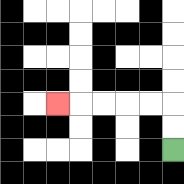{'start': '[7, 6]', 'end': '[2, 4]', 'path_directions': 'U,U,L,L,L,L,L', 'path_coordinates': '[[7, 6], [7, 5], [7, 4], [6, 4], [5, 4], [4, 4], [3, 4], [2, 4]]'}